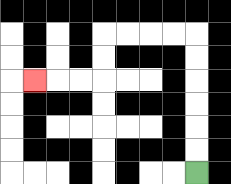{'start': '[8, 7]', 'end': '[1, 3]', 'path_directions': 'U,U,U,U,U,U,L,L,L,L,D,D,L,L,L', 'path_coordinates': '[[8, 7], [8, 6], [8, 5], [8, 4], [8, 3], [8, 2], [8, 1], [7, 1], [6, 1], [5, 1], [4, 1], [4, 2], [4, 3], [3, 3], [2, 3], [1, 3]]'}